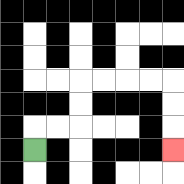{'start': '[1, 6]', 'end': '[7, 6]', 'path_directions': 'U,R,R,U,U,R,R,R,R,D,D,D', 'path_coordinates': '[[1, 6], [1, 5], [2, 5], [3, 5], [3, 4], [3, 3], [4, 3], [5, 3], [6, 3], [7, 3], [7, 4], [7, 5], [7, 6]]'}